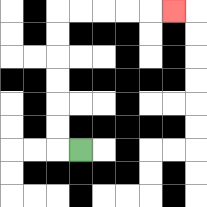{'start': '[3, 6]', 'end': '[7, 0]', 'path_directions': 'L,U,U,U,U,U,U,R,R,R,R,R', 'path_coordinates': '[[3, 6], [2, 6], [2, 5], [2, 4], [2, 3], [2, 2], [2, 1], [2, 0], [3, 0], [4, 0], [5, 0], [6, 0], [7, 0]]'}